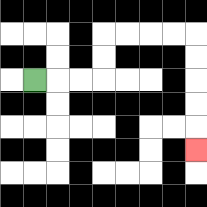{'start': '[1, 3]', 'end': '[8, 6]', 'path_directions': 'R,R,R,U,U,R,R,R,R,D,D,D,D,D', 'path_coordinates': '[[1, 3], [2, 3], [3, 3], [4, 3], [4, 2], [4, 1], [5, 1], [6, 1], [7, 1], [8, 1], [8, 2], [8, 3], [8, 4], [8, 5], [8, 6]]'}